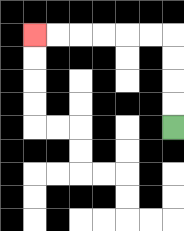{'start': '[7, 5]', 'end': '[1, 1]', 'path_directions': 'U,U,U,U,L,L,L,L,L,L', 'path_coordinates': '[[7, 5], [7, 4], [7, 3], [7, 2], [7, 1], [6, 1], [5, 1], [4, 1], [3, 1], [2, 1], [1, 1]]'}